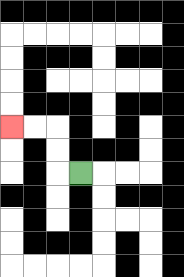{'start': '[3, 7]', 'end': '[0, 5]', 'path_directions': 'L,U,U,L,L', 'path_coordinates': '[[3, 7], [2, 7], [2, 6], [2, 5], [1, 5], [0, 5]]'}